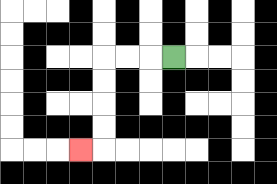{'start': '[7, 2]', 'end': '[3, 6]', 'path_directions': 'L,L,L,D,D,D,D,L', 'path_coordinates': '[[7, 2], [6, 2], [5, 2], [4, 2], [4, 3], [4, 4], [4, 5], [4, 6], [3, 6]]'}